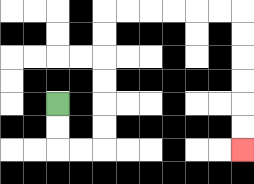{'start': '[2, 4]', 'end': '[10, 6]', 'path_directions': 'D,D,R,R,U,U,U,U,U,U,R,R,R,R,R,R,D,D,D,D,D,D', 'path_coordinates': '[[2, 4], [2, 5], [2, 6], [3, 6], [4, 6], [4, 5], [4, 4], [4, 3], [4, 2], [4, 1], [4, 0], [5, 0], [6, 0], [7, 0], [8, 0], [9, 0], [10, 0], [10, 1], [10, 2], [10, 3], [10, 4], [10, 5], [10, 6]]'}